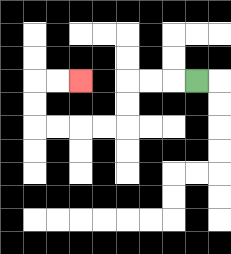{'start': '[8, 3]', 'end': '[3, 3]', 'path_directions': 'L,L,L,D,D,L,L,L,L,U,U,R,R', 'path_coordinates': '[[8, 3], [7, 3], [6, 3], [5, 3], [5, 4], [5, 5], [4, 5], [3, 5], [2, 5], [1, 5], [1, 4], [1, 3], [2, 3], [3, 3]]'}